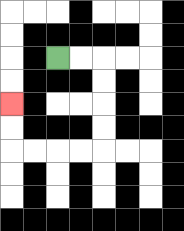{'start': '[2, 2]', 'end': '[0, 4]', 'path_directions': 'R,R,D,D,D,D,L,L,L,L,U,U', 'path_coordinates': '[[2, 2], [3, 2], [4, 2], [4, 3], [4, 4], [4, 5], [4, 6], [3, 6], [2, 6], [1, 6], [0, 6], [0, 5], [0, 4]]'}